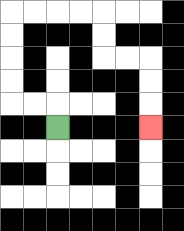{'start': '[2, 5]', 'end': '[6, 5]', 'path_directions': 'U,L,L,U,U,U,U,R,R,R,R,D,D,R,R,D,D,D', 'path_coordinates': '[[2, 5], [2, 4], [1, 4], [0, 4], [0, 3], [0, 2], [0, 1], [0, 0], [1, 0], [2, 0], [3, 0], [4, 0], [4, 1], [4, 2], [5, 2], [6, 2], [6, 3], [6, 4], [6, 5]]'}